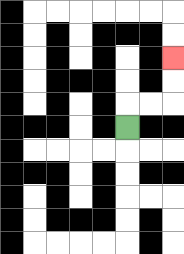{'start': '[5, 5]', 'end': '[7, 2]', 'path_directions': 'U,R,R,U,U', 'path_coordinates': '[[5, 5], [5, 4], [6, 4], [7, 4], [7, 3], [7, 2]]'}